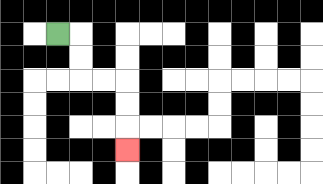{'start': '[2, 1]', 'end': '[5, 6]', 'path_directions': 'R,D,D,R,R,D,D,D', 'path_coordinates': '[[2, 1], [3, 1], [3, 2], [3, 3], [4, 3], [5, 3], [5, 4], [5, 5], [5, 6]]'}